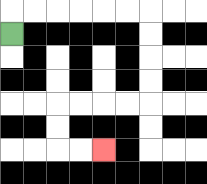{'start': '[0, 1]', 'end': '[4, 6]', 'path_directions': 'U,R,R,R,R,R,R,D,D,D,D,L,L,L,L,D,D,R,R', 'path_coordinates': '[[0, 1], [0, 0], [1, 0], [2, 0], [3, 0], [4, 0], [5, 0], [6, 0], [6, 1], [6, 2], [6, 3], [6, 4], [5, 4], [4, 4], [3, 4], [2, 4], [2, 5], [2, 6], [3, 6], [4, 6]]'}